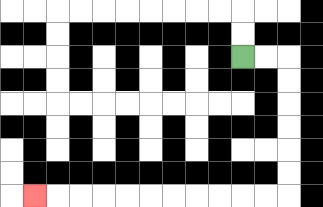{'start': '[10, 2]', 'end': '[1, 8]', 'path_directions': 'R,R,D,D,D,D,D,D,L,L,L,L,L,L,L,L,L,L,L', 'path_coordinates': '[[10, 2], [11, 2], [12, 2], [12, 3], [12, 4], [12, 5], [12, 6], [12, 7], [12, 8], [11, 8], [10, 8], [9, 8], [8, 8], [7, 8], [6, 8], [5, 8], [4, 8], [3, 8], [2, 8], [1, 8]]'}